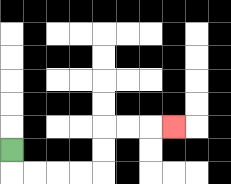{'start': '[0, 6]', 'end': '[7, 5]', 'path_directions': 'D,R,R,R,R,U,U,R,R,R', 'path_coordinates': '[[0, 6], [0, 7], [1, 7], [2, 7], [3, 7], [4, 7], [4, 6], [4, 5], [5, 5], [6, 5], [7, 5]]'}